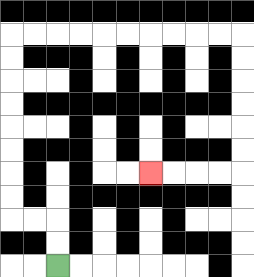{'start': '[2, 11]', 'end': '[6, 7]', 'path_directions': 'U,U,L,L,U,U,U,U,U,U,U,U,R,R,R,R,R,R,R,R,R,R,D,D,D,D,D,D,L,L,L,L', 'path_coordinates': '[[2, 11], [2, 10], [2, 9], [1, 9], [0, 9], [0, 8], [0, 7], [0, 6], [0, 5], [0, 4], [0, 3], [0, 2], [0, 1], [1, 1], [2, 1], [3, 1], [4, 1], [5, 1], [6, 1], [7, 1], [8, 1], [9, 1], [10, 1], [10, 2], [10, 3], [10, 4], [10, 5], [10, 6], [10, 7], [9, 7], [8, 7], [7, 7], [6, 7]]'}